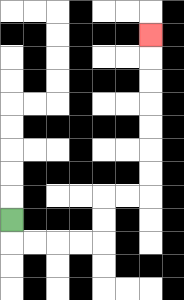{'start': '[0, 9]', 'end': '[6, 1]', 'path_directions': 'D,R,R,R,R,U,U,R,R,U,U,U,U,U,U,U', 'path_coordinates': '[[0, 9], [0, 10], [1, 10], [2, 10], [3, 10], [4, 10], [4, 9], [4, 8], [5, 8], [6, 8], [6, 7], [6, 6], [6, 5], [6, 4], [6, 3], [6, 2], [6, 1]]'}